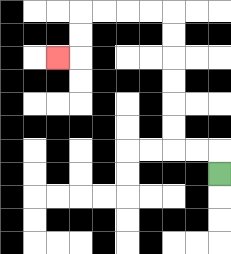{'start': '[9, 7]', 'end': '[2, 2]', 'path_directions': 'U,L,L,U,U,U,U,U,U,L,L,L,L,D,D,L', 'path_coordinates': '[[9, 7], [9, 6], [8, 6], [7, 6], [7, 5], [7, 4], [7, 3], [7, 2], [7, 1], [7, 0], [6, 0], [5, 0], [4, 0], [3, 0], [3, 1], [3, 2], [2, 2]]'}